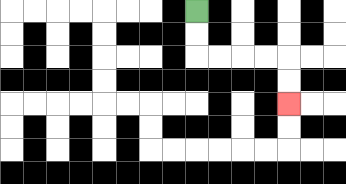{'start': '[8, 0]', 'end': '[12, 4]', 'path_directions': 'D,D,R,R,R,R,D,D', 'path_coordinates': '[[8, 0], [8, 1], [8, 2], [9, 2], [10, 2], [11, 2], [12, 2], [12, 3], [12, 4]]'}